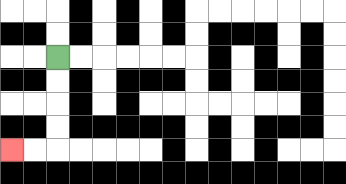{'start': '[2, 2]', 'end': '[0, 6]', 'path_directions': 'D,D,D,D,L,L', 'path_coordinates': '[[2, 2], [2, 3], [2, 4], [2, 5], [2, 6], [1, 6], [0, 6]]'}